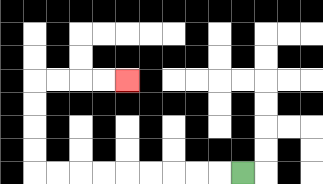{'start': '[10, 7]', 'end': '[5, 3]', 'path_directions': 'L,L,L,L,L,L,L,L,L,U,U,U,U,R,R,R,R', 'path_coordinates': '[[10, 7], [9, 7], [8, 7], [7, 7], [6, 7], [5, 7], [4, 7], [3, 7], [2, 7], [1, 7], [1, 6], [1, 5], [1, 4], [1, 3], [2, 3], [3, 3], [4, 3], [5, 3]]'}